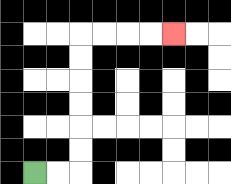{'start': '[1, 7]', 'end': '[7, 1]', 'path_directions': 'R,R,U,U,U,U,U,U,R,R,R,R', 'path_coordinates': '[[1, 7], [2, 7], [3, 7], [3, 6], [3, 5], [3, 4], [3, 3], [3, 2], [3, 1], [4, 1], [5, 1], [6, 1], [7, 1]]'}